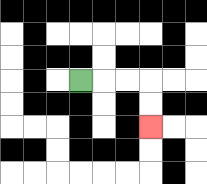{'start': '[3, 3]', 'end': '[6, 5]', 'path_directions': 'R,R,R,D,D', 'path_coordinates': '[[3, 3], [4, 3], [5, 3], [6, 3], [6, 4], [6, 5]]'}